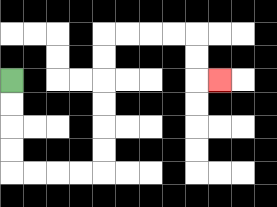{'start': '[0, 3]', 'end': '[9, 3]', 'path_directions': 'D,D,D,D,R,R,R,R,U,U,U,U,U,U,R,R,R,R,D,D,R', 'path_coordinates': '[[0, 3], [0, 4], [0, 5], [0, 6], [0, 7], [1, 7], [2, 7], [3, 7], [4, 7], [4, 6], [4, 5], [4, 4], [4, 3], [4, 2], [4, 1], [5, 1], [6, 1], [7, 1], [8, 1], [8, 2], [8, 3], [9, 3]]'}